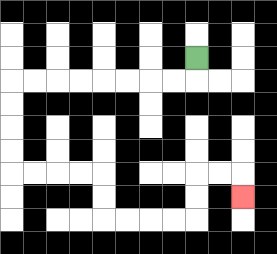{'start': '[8, 2]', 'end': '[10, 8]', 'path_directions': 'D,L,L,L,L,L,L,L,L,D,D,D,D,R,R,R,R,D,D,R,R,R,R,U,U,R,R,D', 'path_coordinates': '[[8, 2], [8, 3], [7, 3], [6, 3], [5, 3], [4, 3], [3, 3], [2, 3], [1, 3], [0, 3], [0, 4], [0, 5], [0, 6], [0, 7], [1, 7], [2, 7], [3, 7], [4, 7], [4, 8], [4, 9], [5, 9], [6, 9], [7, 9], [8, 9], [8, 8], [8, 7], [9, 7], [10, 7], [10, 8]]'}